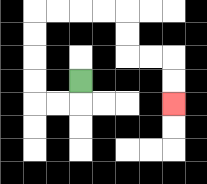{'start': '[3, 3]', 'end': '[7, 4]', 'path_directions': 'D,L,L,U,U,U,U,R,R,R,R,D,D,R,R,D,D', 'path_coordinates': '[[3, 3], [3, 4], [2, 4], [1, 4], [1, 3], [1, 2], [1, 1], [1, 0], [2, 0], [3, 0], [4, 0], [5, 0], [5, 1], [5, 2], [6, 2], [7, 2], [7, 3], [7, 4]]'}